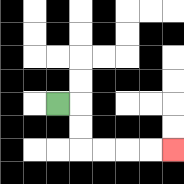{'start': '[2, 4]', 'end': '[7, 6]', 'path_directions': 'R,D,D,R,R,R,R', 'path_coordinates': '[[2, 4], [3, 4], [3, 5], [3, 6], [4, 6], [5, 6], [6, 6], [7, 6]]'}